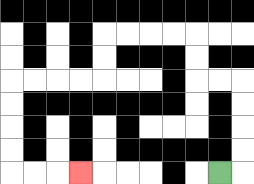{'start': '[9, 7]', 'end': '[3, 7]', 'path_directions': 'R,U,U,U,U,L,L,U,U,L,L,L,L,D,D,L,L,L,L,D,D,D,D,R,R,R', 'path_coordinates': '[[9, 7], [10, 7], [10, 6], [10, 5], [10, 4], [10, 3], [9, 3], [8, 3], [8, 2], [8, 1], [7, 1], [6, 1], [5, 1], [4, 1], [4, 2], [4, 3], [3, 3], [2, 3], [1, 3], [0, 3], [0, 4], [0, 5], [0, 6], [0, 7], [1, 7], [2, 7], [3, 7]]'}